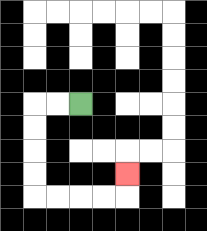{'start': '[3, 4]', 'end': '[5, 7]', 'path_directions': 'L,L,D,D,D,D,R,R,R,R,U', 'path_coordinates': '[[3, 4], [2, 4], [1, 4], [1, 5], [1, 6], [1, 7], [1, 8], [2, 8], [3, 8], [4, 8], [5, 8], [5, 7]]'}